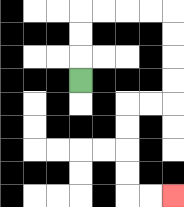{'start': '[3, 3]', 'end': '[7, 8]', 'path_directions': 'U,U,U,R,R,R,R,D,D,D,D,L,L,D,D,D,D,R,R', 'path_coordinates': '[[3, 3], [3, 2], [3, 1], [3, 0], [4, 0], [5, 0], [6, 0], [7, 0], [7, 1], [7, 2], [7, 3], [7, 4], [6, 4], [5, 4], [5, 5], [5, 6], [5, 7], [5, 8], [6, 8], [7, 8]]'}